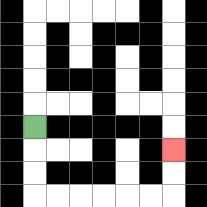{'start': '[1, 5]', 'end': '[7, 6]', 'path_directions': 'D,D,D,R,R,R,R,R,R,U,U', 'path_coordinates': '[[1, 5], [1, 6], [1, 7], [1, 8], [2, 8], [3, 8], [4, 8], [5, 8], [6, 8], [7, 8], [7, 7], [7, 6]]'}